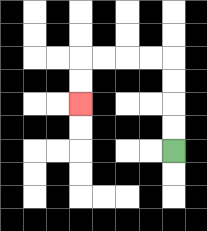{'start': '[7, 6]', 'end': '[3, 4]', 'path_directions': 'U,U,U,U,L,L,L,L,D,D', 'path_coordinates': '[[7, 6], [7, 5], [7, 4], [7, 3], [7, 2], [6, 2], [5, 2], [4, 2], [3, 2], [3, 3], [3, 4]]'}